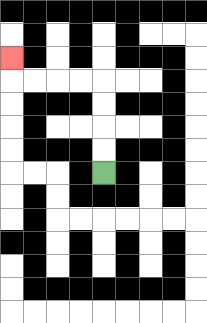{'start': '[4, 7]', 'end': '[0, 2]', 'path_directions': 'U,U,U,U,L,L,L,L,U', 'path_coordinates': '[[4, 7], [4, 6], [4, 5], [4, 4], [4, 3], [3, 3], [2, 3], [1, 3], [0, 3], [0, 2]]'}